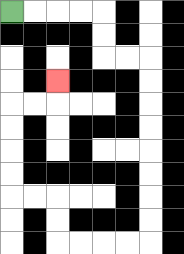{'start': '[0, 0]', 'end': '[2, 3]', 'path_directions': 'R,R,R,R,D,D,R,R,D,D,D,D,D,D,D,D,L,L,L,L,U,U,L,L,U,U,U,U,R,R,U', 'path_coordinates': '[[0, 0], [1, 0], [2, 0], [3, 0], [4, 0], [4, 1], [4, 2], [5, 2], [6, 2], [6, 3], [6, 4], [6, 5], [6, 6], [6, 7], [6, 8], [6, 9], [6, 10], [5, 10], [4, 10], [3, 10], [2, 10], [2, 9], [2, 8], [1, 8], [0, 8], [0, 7], [0, 6], [0, 5], [0, 4], [1, 4], [2, 4], [2, 3]]'}